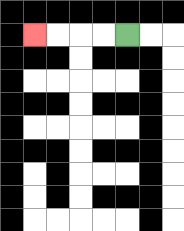{'start': '[5, 1]', 'end': '[1, 1]', 'path_directions': 'L,L,L,L', 'path_coordinates': '[[5, 1], [4, 1], [3, 1], [2, 1], [1, 1]]'}